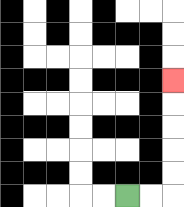{'start': '[5, 8]', 'end': '[7, 3]', 'path_directions': 'R,R,U,U,U,U,U', 'path_coordinates': '[[5, 8], [6, 8], [7, 8], [7, 7], [7, 6], [7, 5], [7, 4], [7, 3]]'}